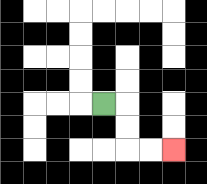{'start': '[4, 4]', 'end': '[7, 6]', 'path_directions': 'R,D,D,R,R', 'path_coordinates': '[[4, 4], [5, 4], [5, 5], [5, 6], [6, 6], [7, 6]]'}